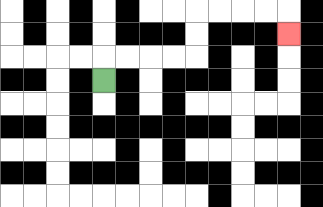{'start': '[4, 3]', 'end': '[12, 1]', 'path_directions': 'U,R,R,R,R,U,U,R,R,R,R,D', 'path_coordinates': '[[4, 3], [4, 2], [5, 2], [6, 2], [7, 2], [8, 2], [8, 1], [8, 0], [9, 0], [10, 0], [11, 0], [12, 0], [12, 1]]'}